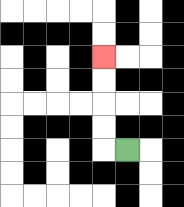{'start': '[5, 6]', 'end': '[4, 2]', 'path_directions': 'L,U,U,U,U', 'path_coordinates': '[[5, 6], [4, 6], [4, 5], [4, 4], [4, 3], [4, 2]]'}